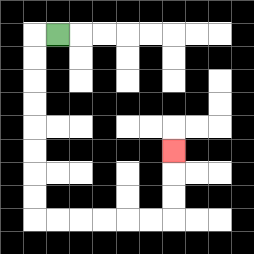{'start': '[2, 1]', 'end': '[7, 6]', 'path_directions': 'L,D,D,D,D,D,D,D,D,R,R,R,R,R,R,U,U,U', 'path_coordinates': '[[2, 1], [1, 1], [1, 2], [1, 3], [1, 4], [1, 5], [1, 6], [1, 7], [1, 8], [1, 9], [2, 9], [3, 9], [4, 9], [5, 9], [6, 9], [7, 9], [7, 8], [7, 7], [7, 6]]'}